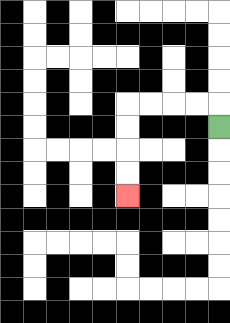{'start': '[9, 5]', 'end': '[5, 8]', 'path_directions': 'U,L,L,L,L,D,D,D,D', 'path_coordinates': '[[9, 5], [9, 4], [8, 4], [7, 4], [6, 4], [5, 4], [5, 5], [5, 6], [5, 7], [5, 8]]'}